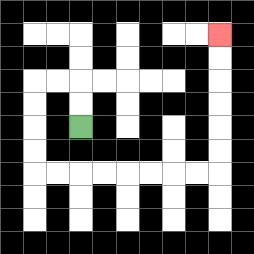{'start': '[3, 5]', 'end': '[9, 1]', 'path_directions': 'U,U,L,L,D,D,D,D,R,R,R,R,R,R,R,R,U,U,U,U,U,U', 'path_coordinates': '[[3, 5], [3, 4], [3, 3], [2, 3], [1, 3], [1, 4], [1, 5], [1, 6], [1, 7], [2, 7], [3, 7], [4, 7], [5, 7], [6, 7], [7, 7], [8, 7], [9, 7], [9, 6], [9, 5], [9, 4], [9, 3], [9, 2], [9, 1]]'}